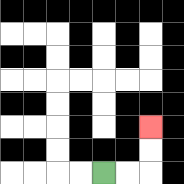{'start': '[4, 7]', 'end': '[6, 5]', 'path_directions': 'R,R,U,U', 'path_coordinates': '[[4, 7], [5, 7], [6, 7], [6, 6], [6, 5]]'}